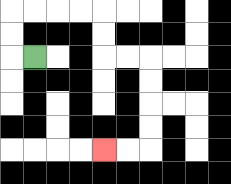{'start': '[1, 2]', 'end': '[4, 6]', 'path_directions': 'L,U,U,R,R,R,R,D,D,R,R,D,D,D,D,L,L', 'path_coordinates': '[[1, 2], [0, 2], [0, 1], [0, 0], [1, 0], [2, 0], [3, 0], [4, 0], [4, 1], [4, 2], [5, 2], [6, 2], [6, 3], [6, 4], [6, 5], [6, 6], [5, 6], [4, 6]]'}